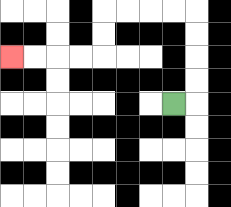{'start': '[7, 4]', 'end': '[0, 2]', 'path_directions': 'R,U,U,U,U,L,L,L,L,D,D,L,L,L,L', 'path_coordinates': '[[7, 4], [8, 4], [8, 3], [8, 2], [8, 1], [8, 0], [7, 0], [6, 0], [5, 0], [4, 0], [4, 1], [4, 2], [3, 2], [2, 2], [1, 2], [0, 2]]'}